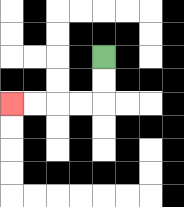{'start': '[4, 2]', 'end': '[0, 4]', 'path_directions': 'D,D,L,L,L,L', 'path_coordinates': '[[4, 2], [4, 3], [4, 4], [3, 4], [2, 4], [1, 4], [0, 4]]'}